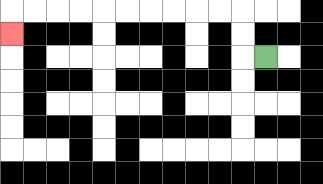{'start': '[11, 2]', 'end': '[0, 1]', 'path_directions': 'L,U,U,L,L,L,L,L,L,L,L,L,L,D', 'path_coordinates': '[[11, 2], [10, 2], [10, 1], [10, 0], [9, 0], [8, 0], [7, 0], [6, 0], [5, 0], [4, 0], [3, 0], [2, 0], [1, 0], [0, 0], [0, 1]]'}